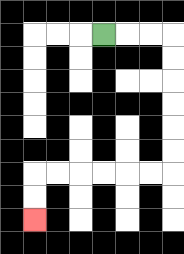{'start': '[4, 1]', 'end': '[1, 9]', 'path_directions': 'R,R,R,D,D,D,D,D,D,L,L,L,L,L,L,D,D', 'path_coordinates': '[[4, 1], [5, 1], [6, 1], [7, 1], [7, 2], [7, 3], [7, 4], [7, 5], [7, 6], [7, 7], [6, 7], [5, 7], [4, 7], [3, 7], [2, 7], [1, 7], [1, 8], [1, 9]]'}